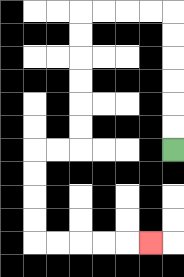{'start': '[7, 6]', 'end': '[6, 10]', 'path_directions': 'U,U,U,U,U,U,L,L,L,L,D,D,D,D,D,D,L,L,D,D,D,D,R,R,R,R,R', 'path_coordinates': '[[7, 6], [7, 5], [7, 4], [7, 3], [7, 2], [7, 1], [7, 0], [6, 0], [5, 0], [4, 0], [3, 0], [3, 1], [3, 2], [3, 3], [3, 4], [3, 5], [3, 6], [2, 6], [1, 6], [1, 7], [1, 8], [1, 9], [1, 10], [2, 10], [3, 10], [4, 10], [5, 10], [6, 10]]'}